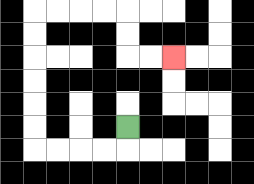{'start': '[5, 5]', 'end': '[7, 2]', 'path_directions': 'D,L,L,L,L,U,U,U,U,U,U,R,R,R,R,D,D,R,R', 'path_coordinates': '[[5, 5], [5, 6], [4, 6], [3, 6], [2, 6], [1, 6], [1, 5], [1, 4], [1, 3], [1, 2], [1, 1], [1, 0], [2, 0], [3, 0], [4, 0], [5, 0], [5, 1], [5, 2], [6, 2], [7, 2]]'}